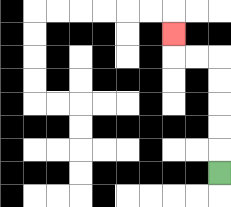{'start': '[9, 7]', 'end': '[7, 1]', 'path_directions': 'U,U,U,U,U,L,L,U', 'path_coordinates': '[[9, 7], [9, 6], [9, 5], [9, 4], [9, 3], [9, 2], [8, 2], [7, 2], [7, 1]]'}